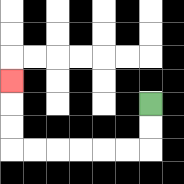{'start': '[6, 4]', 'end': '[0, 3]', 'path_directions': 'D,D,L,L,L,L,L,L,U,U,U', 'path_coordinates': '[[6, 4], [6, 5], [6, 6], [5, 6], [4, 6], [3, 6], [2, 6], [1, 6], [0, 6], [0, 5], [0, 4], [0, 3]]'}